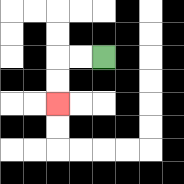{'start': '[4, 2]', 'end': '[2, 4]', 'path_directions': 'L,L,D,D', 'path_coordinates': '[[4, 2], [3, 2], [2, 2], [2, 3], [2, 4]]'}